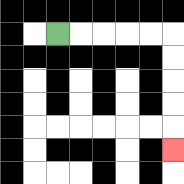{'start': '[2, 1]', 'end': '[7, 6]', 'path_directions': 'R,R,R,R,R,D,D,D,D,D', 'path_coordinates': '[[2, 1], [3, 1], [4, 1], [5, 1], [6, 1], [7, 1], [7, 2], [7, 3], [7, 4], [7, 5], [7, 6]]'}